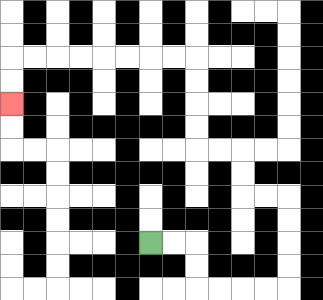{'start': '[6, 10]', 'end': '[0, 4]', 'path_directions': 'R,R,D,D,R,R,R,R,U,U,U,U,L,L,U,U,L,L,U,U,U,U,L,L,L,L,L,L,L,L,D,D', 'path_coordinates': '[[6, 10], [7, 10], [8, 10], [8, 11], [8, 12], [9, 12], [10, 12], [11, 12], [12, 12], [12, 11], [12, 10], [12, 9], [12, 8], [11, 8], [10, 8], [10, 7], [10, 6], [9, 6], [8, 6], [8, 5], [8, 4], [8, 3], [8, 2], [7, 2], [6, 2], [5, 2], [4, 2], [3, 2], [2, 2], [1, 2], [0, 2], [0, 3], [0, 4]]'}